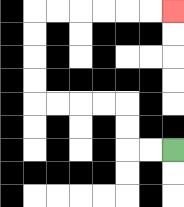{'start': '[7, 6]', 'end': '[7, 0]', 'path_directions': 'L,L,U,U,L,L,L,L,U,U,U,U,R,R,R,R,R,R', 'path_coordinates': '[[7, 6], [6, 6], [5, 6], [5, 5], [5, 4], [4, 4], [3, 4], [2, 4], [1, 4], [1, 3], [1, 2], [1, 1], [1, 0], [2, 0], [3, 0], [4, 0], [5, 0], [6, 0], [7, 0]]'}